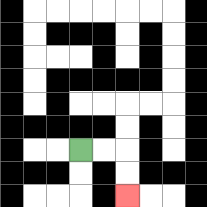{'start': '[3, 6]', 'end': '[5, 8]', 'path_directions': 'R,R,D,D', 'path_coordinates': '[[3, 6], [4, 6], [5, 6], [5, 7], [5, 8]]'}